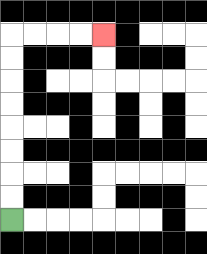{'start': '[0, 9]', 'end': '[4, 1]', 'path_directions': 'U,U,U,U,U,U,U,U,R,R,R,R', 'path_coordinates': '[[0, 9], [0, 8], [0, 7], [0, 6], [0, 5], [0, 4], [0, 3], [0, 2], [0, 1], [1, 1], [2, 1], [3, 1], [4, 1]]'}